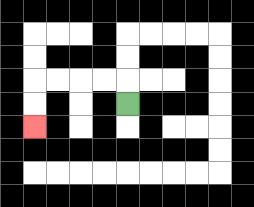{'start': '[5, 4]', 'end': '[1, 5]', 'path_directions': 'U,L,L,L,L,D,D', 'path_coordinates': '[[5, 4], [5, 3], [4, 3], [3, 3], [2, 3], [1, 3], [1, 4], [1, 5]]'}